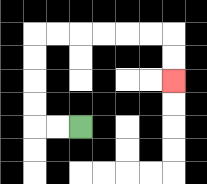{'start': '[3, 5]', 'end': '[7, 3]', 'path_directions': 'L,L,U,U,U,U,R,R,R,R,R,R,D,D', 'path_coordinates': '[[3, 5], [2, 5], [1, 5], [1, 4], [1, 3], [1, 2], [1, 1], [2, 1], [3, 1], [4, 1], [5, 1], [6, 1], [7, 1], [7, 2], [7, 3]]'}